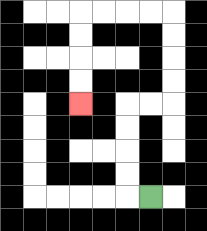{'start': '[6, 8]', 'end': '[3, 4]', 'path_directions': 'L,U,U,U,U,R,R,U,U,U,U,L,L,L,L,D,D,D,D', 'path_coordinates': '[[6, 8], [5, 8], [5, 7], [5, 6], [5, 5], [5, 4], [6, 4], [7, 4], [7, 3], [7, 2], [7, 1], [7, 0], [6, 0], [5, 0], [4, 0], [3, 0], [3, 1], [3, 2], [3, 3], [3, 4]]'}